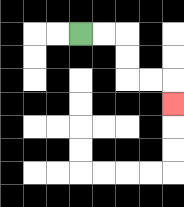{'start': '[3, 1]', 'end': '[7, 4]', 'path_directions': 'R,R,D,D,R,R,D', 'path_coordinates': '[[3, 1], [4, 1], [5, 1], [5, 2], [5, 3], [6, 3], [7, 3], [7, 4]]'}